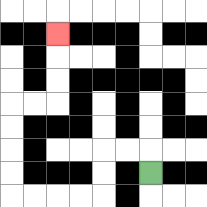{'start': '[6, 7]', 'end': '[2, 1]', 'path_directions': 'U,L,L,D,D,L,L,L,L,U,U,U,U,R,R,U,U,U', 'path_coordinates': '[[6, 7], [6, 6], [5, 6], [4, 6], [4, 7], [4, 8], [3, 8], [2, 8], [1, 8], [0, 8], [0, 7], [0, 6], [0, 5], [0, 4], [1, 4], [2, 4], [2, 3], [2, 2], [2, 1]]'}